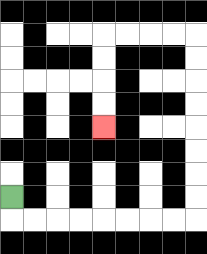{'start': '[0, 8]', 'end': '[4, 5]', 'path_directions': 'D,R,R,R,R,R,R,R,R,U,U,U,U,U,U,U,U,L,L,L,L,D,D,D,D', 'path_coordinates': '[[0, 8], [0, 9], [1, 9], [2, 9], [3, 9], [4, 9], [5, 9], [6, 9], [7, 9], [8, 9], [8, 8], [8, 7], [8, 6], [8, 5], [8, 4], [8, 3], [8, 2], [8, 1], [7, 1], [6, 1], [5, 1], [4, 1], [4, 2], [4, 3], [4, 4], [4, 5]]'}